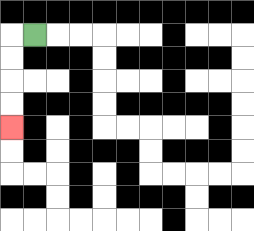{'start': '[1, 1]', 'end': '[0, 5]', 'path_directions': 'L,D,D,D,D', 'path_coordinates': '[[1, 1], [0, 1], [0, 2], [0, 3], [0, 4], [0, 5]]'}